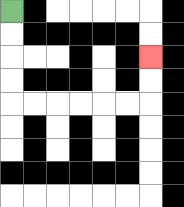{'start': '[0, 0]', 'end': '[6, 2]', 'path_directions': 'D,D,D,D,R,R,R,R,R,R,U,U', 'path_coordinates': '[[0, 0], [0, 1], [0, 2], [0, 3], [0, 4], [1, 4], [2, 4], [3, 4], [4, 4], [5, 4], [6, 4], [6, 3], [6, 2]]'}